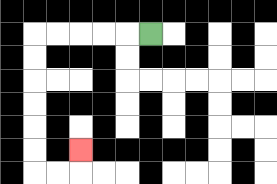{'start': '[6, 1]', 'end': '[3, 6]', 'path_directions': 'L,L,L,L,L,D,D,D,D,D,D,R,R,U', 'path_coordinates': '[[6, 1], [5, 1], [4, 1], [3, 1], [2, 1], [1, 1], [1, 2], [1, 3], [1, 4], [1, 5], [1, 6], [1, 7], [2, 7], [3, 7], [3, 6]]'}